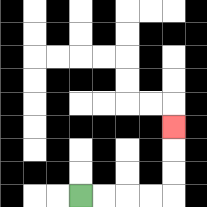{'start': '[3, 8]', 'end': '[7, 5]', 'path_directions': 'R,R,R,R,U,U,U', 'path_coordinates': '[[3, 8], [4, 8], [5, 8], [6, 8], [7, 8], [7, 7], [7, 6], [7, 5]]'}